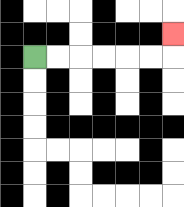{'start': '[1, 2]', 'end': '[7, 1]', 'path_directions': 'R,R,R,R,R,R,U', 'path_coordinates': '[[1, 2], [2, 2], [3, 2], [4, 2], [5, 2], [6, 2], [7, 2], [7, 1]]'}